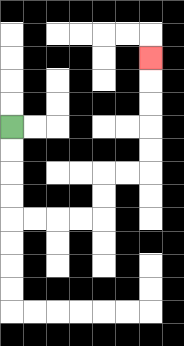{'start': '[0, 5]', 'end': '[6, 2]', 'path_directions': 'D,D,D,D,R,R,R,R,U,U,R,R,U,U,U,U,U', 'path_coordinates': '[[0, 5], [0, 6], [0, 7], [0, 8], [0, 9], [1, 9], [2, 9], [3, 9], [4, 9], [4, 8], [4, 7], [5, 7], [6, 7], [6, 6], [6, 5], [6, 4], [6, 3], [6, 2]]'}